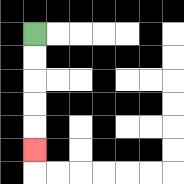{'start': '[1, 1]', 'end': '[1, 6]', 'path_directions': 'D,D,D,D,D', 'path_coordinates': '[[1, 1], [1, 2], [1, 3], [1, 4], [1, 5], [1, 6]]'}